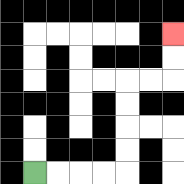{'start': '[1, 7]', 'end': '[7, 1]', 'path_directions': 'R,R,R,R,U,U,U,U,R,R,U,U', 'path_coordinates': '[[1, 7], [2, 7], [3, 7], [4, 7], [5, 7], [5, 6], [5, 5], [5, 4], [5, 3], [6, 3], [7, 3], [7, 2], [7, 1]]'}